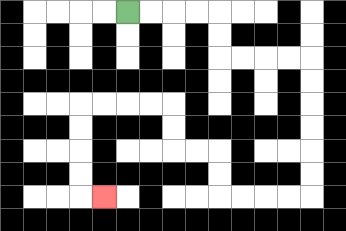{'start': '[5, 0]', 'end': '[4, 8]', 'path_directions': 'R,R,R,R,D,D,R,R,R,R,D,D,D,D,D,D,L,L,L,L,U,U,L,L,U,U,L,L,L,L,D,D,D,D,R', 'path_coordinates': '[[5, 0], [6, 0], [7, 0], [8, 0], [9, 0], [9, 1], [9, 2], [10, 2], [11, 2], [12, 2], [13, 2], [13, 3], [13, 4], [13, 5], [13, 6], [13, 7], [13, 8], [12, 8], [11, 8], [10, 8], [9, 8], [9, 7], [9, 6], [8, 6], [7, 6], [7, 5], [7, 4], [6, 4], [5, 4], [4, 4], [3, 4], [3, 5], [3, 6], [3, 7], [3, 8], [4, 8]]'}